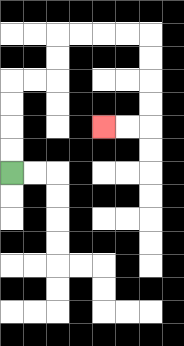{'start': '[0, 7]', 'end': '[4, 5]', 'path_directions': 'U,U,U,U,R,R,U,U,R,R,R,R,D,D,D,D,L,L', 'path_coordinates': '[[0, 7], [0, 6], [0, 5], [0, 4], [0, 3], [1, 3], [2, 3], [2, 2], [2, 1], [3, 1], [4, 1], [5, 1], [6, 1], [6, 2], [6, 3], [6, 4], [6, 5], [5, 5], [4, 5]]'}